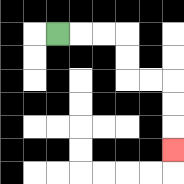{'start': '[2, 1]', 'end': '[7, 6]', 'path_directions': 'R,R,R,D,D,R,R,D,D,D', 'path_coordinates': '[[2, 1], [3, 1], [4, 1], [5, 1], [5, 2], [5, 3], [6, 3], [7, 3], [7, 4], [7, 5], [7, 6]]'}